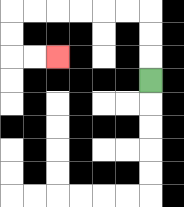{'start': '[6, 3]', 'end': '[2, 2]', 'path_directions': 'U,U,U,L,L,L,L,L,L,D,D,R,R', 'path_coordinates': '[[6, 3], [6, 2], [6, 1], [6, 0], [5, 0], [4, 0], [3, 0], [2, 0], [1, 0], [0, 0], [0, 1], [0, 2], [1, 2], [2, 2]]'}